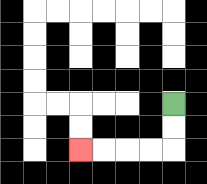{'start': '[7, 4]', 'end': '[3, 6]', 'path_directions': 'D,D,L,L,L,L', 'path_coordinates': '[[7, 4], [7, 5], [7, 6], [6, 6], [5, 6], [4, 6], [3, 6]]'}